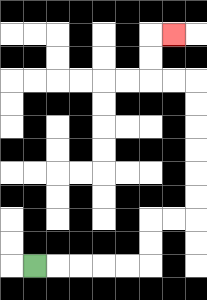{'start': '[1, 11]', 'end': '[7, 1]', 'path_directions': 'R,R,R,R,R,U,U,R,R,U,U,U,U,U,U,L,L,U,U,R', 'path_coordinates': '[[1, 11], [2, 11], [3, 11], [4, 11], [5, 11], [6, 11], [6, 10], [6, 9], [7, 9], [8, 9], [8, 8], [8, 7], [8, 6], [8, 5], [8, 4], [8, 3], [7, 3], [6, 3], [6, 2], [6, 1], [7, 1]]'}